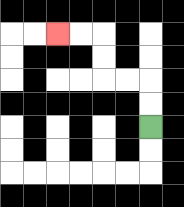{'start': '[6, 5]', 'end': '[2, 1]', 'path_directions': 'U,U,L,L,U,U,L,L', 'path_coordinates': '[[6, 5], [6, 4], [6, 3], [5, 3], [4, 3], [4, 2], [4, 1], [3, 1], [2, 1]]'}